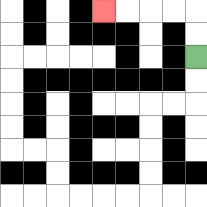{'start': '[8, 2]', 'end': '[4, 0]', 'path_directions': 'U,U,L,L,L,L', 'path_coordinates': '[[8, 2], [8, 1], [8, 0], [7, 0], [6, 0], [5, 0], [4, 0]]'}